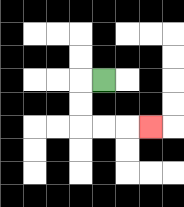{'start': '[4, 3]', 'end': '[6, 5]', 'path_directions': 'L,D,D,R,R,R', 'path_coordinates': '[[4, 3], [3, 3], [3, 4], [3, 5], [4, 5], [5, 5], [6, 5]]'}